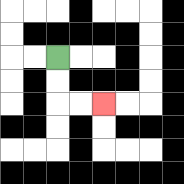{'start': '[2, 2]', 'end': '[4, 4]', 'path_directions': 'D,D,R,R', 'path_coordinates': '[[2, 2], [2, 3], [2, 4], [3, 4], [4, 4]]'}